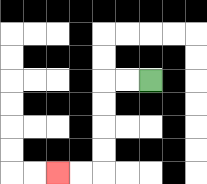{'start': '[6, 3]', 'end': '[2, 7]', 'path_directions': 'L,L,D,D,D,D,L,L', 'path_coordinates': '[[6, 3], [5, 3], [4, 3], [4, 4], [4, 5], [4, 6], [4, 7], [3, 7], [2, 7]]'}